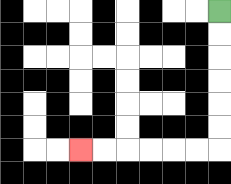{'start': '[9, 0]', 'end': '[3, 6]', 'path_directions': 'D,D,D,D,D,D,L,L,L,L,L,L', 'path_coordinates': '[[9, 0], [9, 1], [9, 2], [9, 3], [9, 4], [9, 5], [9, 6], [8, 6], [7, 6], [6, 6], [5, 6], [4, 6], [3, 6]]'}